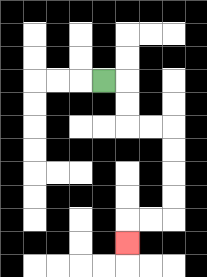{'start': '[4, 3]', 'end': '[5, 10]', 'path_directions': 'R,D,D,R,R,D,D,D,D,L,L,D', 'path_coordinates': '[[4, 3], [5, 3], [5, 4], [5, 5], [6, 5], [7, 5], [7, 6], [7, 7], [7, 8], [7, 9], [6, 9], [5, 9], [5, 10]]'}